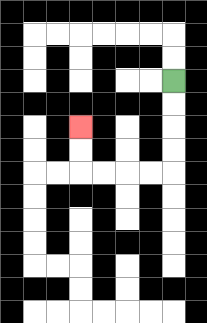{'start': '[7, 3]', 'end': '[3, 5]', 'path_directions': 'D,D,D,D,L,L,L,L,U,U', 'path_coordinates': '[[7, 3], [7, 4], [7, 5], [7, 6], [7, 7], [6, 7], [5, 7], [4, 7], [3, 7], [3, 6], [3, 5]]'}